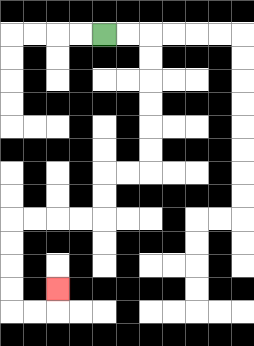{'start': '[4, 1]', 'end': '[2, 12]', 'path_directions': 'R,R,D,D,D,D,D,D,L,L,D,D,L,L,L,L,D,D,D,D,R,R,U', 'path_coordinates': '[[4, 1], [5, 1], [6, 1], [6, 2], [6, 3], [6, 4], [6, 5], [6, 6], [6, 7], [5, 7], [4, 7], [4, 8], [4, 9], [3, 9], [2, 9], [1, 9], [0, 9], [0, 10], [0, 11], [0, 12], [0, 13], [1, 13], [2, 13], [2, 12]]'}